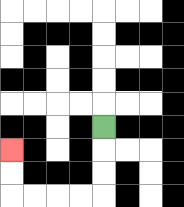{'start': '[4, 5]', 'end': '[0, 6]', 'path_directions': 'D,D,D,L,L,L,L,U,U', 'path_coordinates': '[[4, 5], [4, 6], [4, 7], [4, 8], [3, 8], [2, 8], [1, 8], [0, 8], [0, 7], [0, 6]]'}